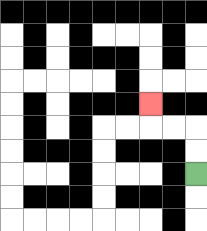{'start': '[8, 7]', 'end': '[6, 4]', 'path_directions': 'U,U,L,L,U', 'path_coordinates': '[[8, 7], [8, 6], [8, 5], [7, 5], [6, 5], [6, 4]]'}